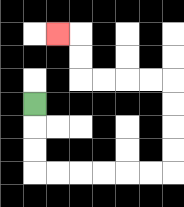{'start': '[1, 4]', 'end': '[2, 1]', 'path_directions': 'D,D,D,R,R,R,R,R,R,U,U,U,U,L,L,L,L,U,U,L', 'path_coordinates': '[[1, 4], [1, 5], [1, 6], [1, 7], [2, 7], [3, 7], [4, 7], [5, 7], [6, 7], [7, 7], [7, 6], [7, 5], [7, 4], [7, 3], [6, 3], [5, 3], [4, 3], [3, 3], [3, 2], [3, 1], [2, 1]]'}